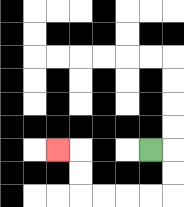{'start': '[6, 6]', 'end': '[2, 6]', 'path_directions': 'R,D,D,L,L,L,L,U,U,L', 'path_coordinates': '[[6, 6], [7, 6], [7, 7], [7, 8], [6, 8], [5, 8], [4, 8], [3, 8], [3, 7], [3, 6], [2, 6]]'}